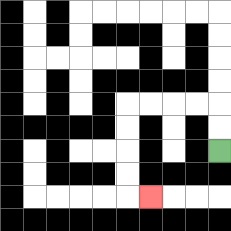{'start': '[9, 6]', 'end': '[6, 8]', 'path_directions': 'U,U,L,L,L,L,D,D,D,D,R', 'path_coordinates': '[[9, 6], [9, 5], [9, 4], [8, 4], [7, 4], [6, 4], [5, 4], [5, 5], [5, 6], [5, 7], [5, 8], [6, 8]]'}